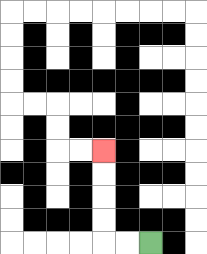{'start': '[6, 10]', 'end': '[4, 6]', 'path_directions': 'L,L,U,U,U,U', 'path_coordinates': '[[6, 10], [5, 10], [4, 10], [4, 9], [4, 8], [4, 7], [4, 6]]'}